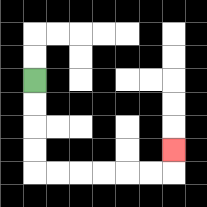{'start': '[1, 3]', 'end': '[7, 6]', 'path_directions': 'D,D,D,D,R,R,R,R,R,R,U', 'path_coordinates': '[[1, 3], [1, 4], [1, 5], [1, 6], [1, 7], [2, 7], [3, 7], [4, 7], [5, 7], [6, 7], [7, 7], [7, 6]]'}